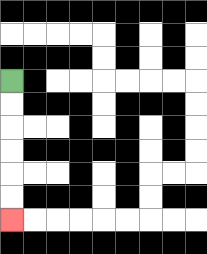{'start': '[0, 3]', 'end': '[0, 9]', 'path_directions': 'D,D,D,D,D,D', 'path_coordinates': '[[0, 3], [0, 4], [0, 5], [0, 6], [0, 7], [0, 8], [0, 9]]'}